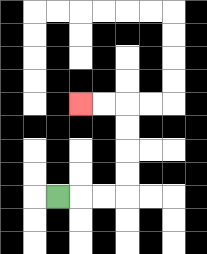{'start': '[2, 8]', 'end': '[3, 4]', 'path_directions': 'R,R,R,U,U,U,U,L,L', 'path_coordinates': '[[2, 8], [3, 8], [4, 8], [5, 8], [5, 7], [5, 6], [5, 5], [5, 4], [4, 4], [3, 4]]'}